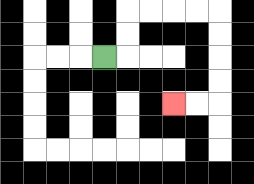{'start': '[4, 2]', 'end': '[7, 4]', 'path_directions': 'R,U,U,R,R,R,R,D,D,D,D,L,L', 'path_coordinates': '[[4, 2], [5, 2], [5, 1], [5, 0], [6, 0], [7, 0], [8, 0], [9, 0], [9, 1], [9, 2], [9, 3], [9, 4], [8, 4], [7, 4]]'}